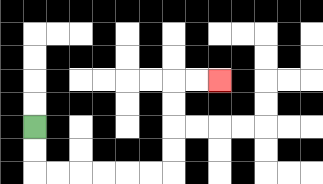{'start': '[1, 5]', 'end': '[9, 3]', 'path_directions': 'D,D,R,R,R,R,R,R,U,U,U,U,R,R', 'path_coordinates': '[[1, 5], [1, 6], [1, 7], [2, 7], [3, 7], [4, 7], [5, 7], [6, 7], [7, 7], [7, 6], [7, 5], [7, 4], [7, 3], [8, 3], [9, 3]]'}